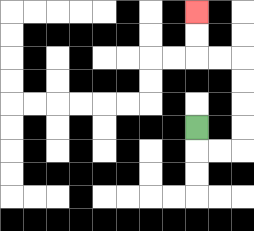{'start': '[8, 5]', 'end': '[8, 0]', 'path_directions': 'D,R,R,U,U,U,U,L,L,U,U', 'path_coordinates': '[[8, 5], [8, 6], [9, 6], [10, 6], [10, 5], [10, 4], [10, 3], [10, 2], [9, 2], [8, 2], [8, 1], [8, 0]]'}